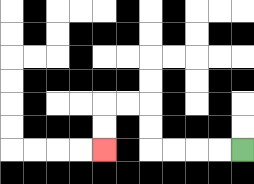{'start': '[10, 6]', 'end': '[4, 6]', 'path_directions': 'L,L,L,L,U,U,L,L,D,D', 'path_coordinates': '[[10, 6], [9, 6], [8, 6], [7, 6], [6, 6], [6, 5], [6, 4], [5, 4], [4, 4], [4, 5], [4, 6]]'}